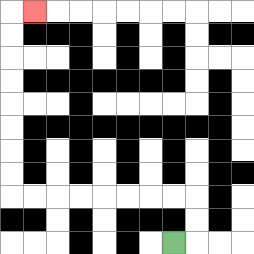{'start': '[7, 10]', 'end': '[1, 0]', 'path_directions': 'R,U,U,L,L,L,L,L,L,L,L,U,U,U,U,U,U,U,U,R', 'path_coordinates': '[[7, 10], [8, 10], [8, 9], [8, 8], [7, 8], [6, 8], [5, 8], [4, 8], [3, 8], [2, 8], [1, 8], [0, 8], [0, 7], [0, 6], [0, 5], [0, 4], [0, 3], [0, 2], [0, 1], [0, 0], [1, 0]]'}